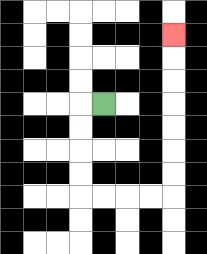{'start': '[4, 4]', 'end': '[7, 1]', 'path_directions': 'L,D,D,D,D,R,R,R,R,U,U,U,U,U,U,U', 'path_coordinates': '[[4, 4], [3, 4], [3, 5], [3, 6], [3, 7], [3, 8], [4, 8], [5, 8], [6, 8], [7, 8], [7, 7], [7, 6], [7, 5], [7, 4], [7, 3], [7, 2], [7, 1]]'}